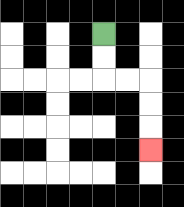{'start': '[4, 1]', 'end': '[6, 6]', 'path_directions': 'D,D,R,R,D,D,D', 'path_coordinates': '[[4, 1], [4, 2], [4, 3], [5, 3], [6, 3], [6, 4], [6, 5], [6, 6]]'}